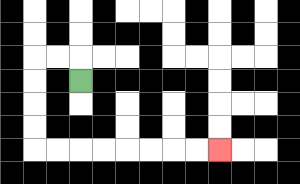{'start': '[3, 3]', 'end': '[9, 6]', 'path_directions': 'U,L,L,D,D,D,D,R,R,R,R,R,R,R,R', 'path_coordinates': '[[3, 3], [3, 2], [2, 2], [1, 2], [1, 3], [1, 4], [1, 5], [1, 6], [2, 6], [3, 6], [4, 6], [5, 6], [6, 6], [7, 6], [8, 6], [9, 6]]'}